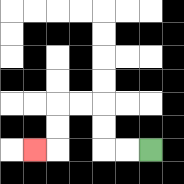{'start': '[6, 6]', 'end': '[1, 6]', 'path_directions': 'L,L,U,U,L,L,D,D,L', 'path_coordinates': '[[6, 6], [5, 6], [4, 6], [4, 5], [4, 4], [3, 4], [2, 4], [2, 5], [2, 6], [1, 6]]'}